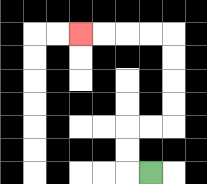{'start': '[6, 7]', 'end': '[3, 1]', 'path_directions': 'L,U,U,R,R,U,U,U,U,L,L,L,L', 'path_coordinates': '[[6, 7], [5, 7], [5, 6], [5, 5], [6, 5], [7, 5], [7, 4], [7, 3], [7, 2], [7, 1], [6, 1], [5, 1], [4, 1], [3, 1]]'}